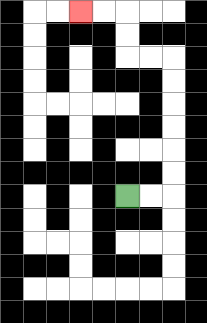{'start': '[5, 8]', 'end': '[3, 0]', 'path_directions': 'R,R,U,U,U,U,U,U,L,L,U,U,L,L', 'path_coordinates': '[[5, 8], [6, 8], [7, 8], [7, 7], [7, 6], [7, 5], [7, 4], [7, 3], [7, 2], [6, 2], [5, 2], [5, 1], [5, 0], [4, 0], [3, 0]]'}